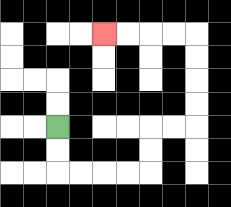{'start': '[2, 5]', 'end': '[4, 1]', 'path_directions': 'D,D,R,R,R,R,U,U,R,R,U,U,U,U,L,L,L,L', 'path_coordinates': '[[2, 5], [2, 6], [2, 7], [3, 7], [4, 7], [5, 7], [6, 7], [6, 6], [6, 5], [7, 5], [8, 5], [8, 4], [8, 3], [8, 2], [8, 1], [7, 1], [6, 1], [5, 1], [4, 1]]'}